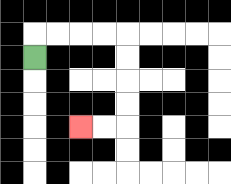{'start': '[1, 2]', 'end': '[3, 5]', 'path_directions': 'U,R,R,R,R,D,D,D,D,L,L', 'path_coordinates': '[[1, 2], [1, 1], [2, 1], [3, 1], [4, 1], [5, 1], [5, 2], [5, 3], [5, 4], [5, 5], [4, 5], [3, 5]]'}